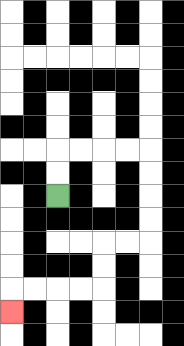{'start': '[2, 8]', 'end': '[0, 13]', 'path_directions': 'U,U,R,R,R,R,D,D,D,D,L,L,D,D,L,L,L,L,D', 'path_coordinates': '[[2, 8], [2, 7], [2, 6], [3, 6], [4, 6], [5, 6], [6, 6], [6, 7], [6, 8], [6, 9], [6, 10], [5, 10], [4, 10], [4, 11], [4, 12], [3, 12], [2, 12], [1, 12], [0, 12], [0, 13]]'}